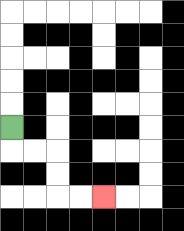{'start': '[0, 5]', 'end': '[4, 8]', 'path_directions': 'D,R,R,D,D,R,R', 'path_coordinates': '[[0, 5], [0, 6], [1, 6], [2, 6], [2, 7], [2, 8], [3, 8], [4, 8]]'}